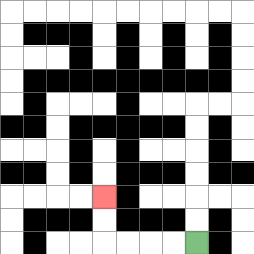{'start': '[8, 10]', 'end': '[4, 8]', 'path_directions': 'L,L,L,L,U,U', 'path_coordinates': '[[8, 10], [7, 10], [6, 10], [5, 10], [4, 10], [4, 9], [4, 8]]'}